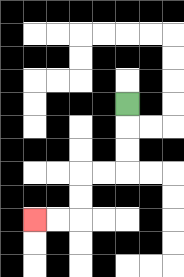{'start': '[5, 4]', 'end': '[1, 9]', 'path_directions': 'D,D,D,L,L,D,D,L,L', 'path_coordinates': '[[5, 4], [5, 5], [5, 6], [5, 7], [4, 7], [3, 7], [3, 8], [3, 9], [2, 9], [1, 9]]'}